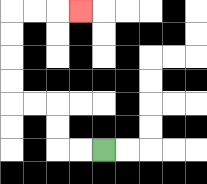{'start': '[4, 6]', 'end': '[3, 0]', 'path_directions': 'L,L,U,U,L,L,U,U,U,U,R,R,R', 'path_coordinates': '[[4, 6], [3, 6], [2, 6], [2, 5], [2, 4], [1, 4], [0, 4], [0, 3], [0, 2], [0, 1], [0, 0], [1, 0], [2, 0], [3, 0]]'}